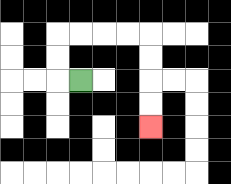{'start': '[3, 3]', 'end': '[6, 5]', 'path_directions': 'L,U,U,R,R,R,R,D,D,D,D', 'path_coordinates': '[[3, 3], [2, 3], [2, 2], [2, 1], [3, 1], [4, 1], [5, 1], [6, 1], [6, 2], [6, 3], [6, 4], [6, 5]]'}